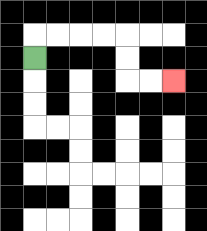{'start': '[1, 2]', 'end': '[7, 3]', 'path_directions': 'U,R,R,R,R,D,D,R,R', 'path_coordinates': '[[1, 2], [1, 1], [2, 1], [3, 1], [4, 1], [5, 1], [5, 2], [5, 3], [6, 3], [7, 3]]'}